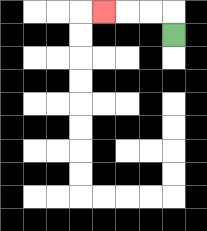{'start': '[7, 1]', 'end': '[4, 0]', 'path_directions': 'U,L,L,L', 'path_coordinates': '[[7, 1], [7, 0], [6, 0], [5, 0], [4, 0]]'}